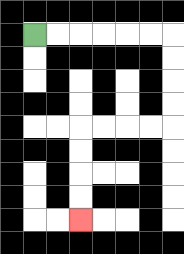{'start': '[1, 1]', 'end': '[3, 9]', 'path_directions': 'R,R,R,R,R,R,D,D,D,D,L,L,L,L,D,D,D,D', 'path_coordinates': '[[1, 1], [2, 1], [3, 1], [4, 1], [5, 1], [6, 1], [7, 1], [7, 2], [7, 3], [7, 4], [7, 5], [6, 5], [5, 5], [4, 5], [3, 5], [3, 6], [3, 7], [3, 8], [3, 9]]'}